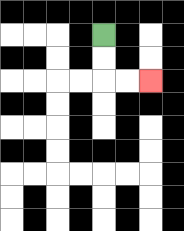{'start': '[4, 1]', 'end': '[6, 3]', 'path_directions': 'D,D,R,R', 'path_coordinates': '[[4, 1], [4, 2], [4, 3], [5, 3], [6, 3]]'}